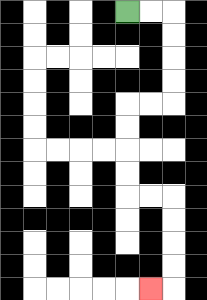{'start': '[5, 0]', 'end': '[6, 12]', 'path_directions': 'R,R,D,D,D,D,L,L,D,D,D,D,R,R,D,D,D,D,L', 'path_coordinates': '[[5, 0], [6, 0], [7, 0], [7, 1], [7, 2], [7, 3], [7, 4], [6, 4], [5, 4], [5, 5], [5, 6], [5, 7], [5, 8], [6, 8], [7, 8], [7, 9], [7, 10], [7, 11], [7, 12], [6, 12]]'}